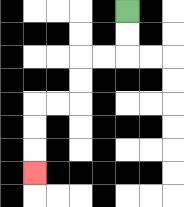{'start': '[5, 0]', 'end': '[1, 7]', 'path_directions': 'D,D,L,L,D,D,L,L,D,D,D', 'path_coordinates': '[[5, 0], [5, 1], [5, 2], [4, 2], [3, 2], [3, 3], [3, 4], [2, 4], [1, 4], [1, 5], [1, 6], [1, 7]]'}